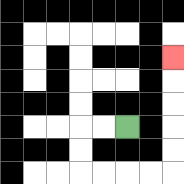{'start': '[5, 5]', 'end': '[7, 2]', 'path_directions': 'L,L,D,D,R,R,R,R,U,U,U,U,U', 'path_coordinates': '[[5, 5], [4, 5], [3, 5], [3, 6], [3, 7], [4, 7], [5, 7], [6, 7], [7, 7], [7, 6], [7, 5], [7, 4], [7, 3], [7, 2]]'}